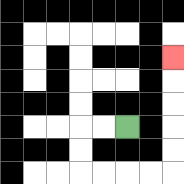{'start': '[5, 5]', 'end': '[7, 2]', 'path_directions': 'L,L,D,D,R,R,R,R,U,U,U,U,U', 'path_coordinates': '[[5, 5], [4, 5], [3, 5], [3, 6], [3, 7], [4, 7], [5, 7], [6, 7], [7, 7], [7, 6], [7, 5], [7, 4], [7, 3], [7, 2]]'}